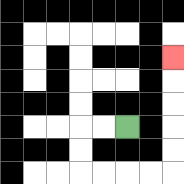{'start': '[5, 5]', 'end': '[7, 2]', 'path_directions': 'L,L,D,D,R,R,R,R,U,U,U,U,U', 'path_coordinates': '[[5, 5], [4, 5], [3, 5], [3, 6], [3, 7], [4, 7], [5, 7], [6, 7], [7, 7], [7, 6], [7, 5], [7, 4], [7, 3], [7, 2]]'}